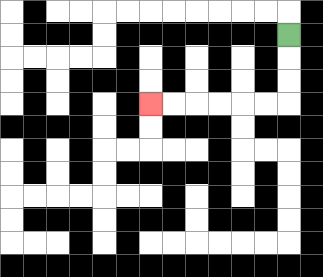{'start': '[12, 1]', 'end': '[6, 4]', 'path_directions': 'D,D,D,L,L,L,L,L,L', 'path_coordinates': '[[12, 1], [12, 2], [12, 3], [12, 4], [11, 4], [10, 4], [9, 4], [8, 4], [7, 4], [6, 4]]'}